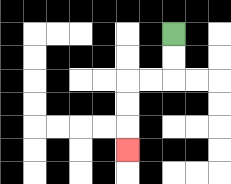{'start': '[7, 1]', 'end': '[5, 6]', 'path_directions': 'D,D,L,L,D,D,D', 'path_coordinates': '[[7, 1], [7, 2], [7, 3], [6, 3], [5, 3], [5, 4], [5, 5], [5, 6]]'}